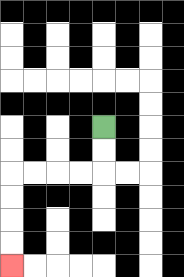{'start': '[4, 5]', 'end': '[0, 11]', 'path_directions': 'D,D,L,L,L,L,D,D,D,D', 'path_coordinates': '[[4, 5], [4, 6], [4, 7], [3, 7], [2, 7], [1, 7], [0, 7], [0, 8], [0, 9], [0, 10], [0, 11]]'}